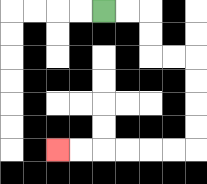{'start': '[4, 0]', 'end': '[2, 6]', 'path_directions': 'R,R,D,D,R,R,D,D,D,D,L,L,L,L,L,L', 'path_coordinates': '[[4, 0], [5, 0], [6, 0], [6, 1], [6, 2], [7, 2], [8, 2], [8, 3], [8, 4], [8, 5], [8, 6], [7, 6], [6, 6], [5, 6], [4, 6], [3, 6], [2, 6]]'}